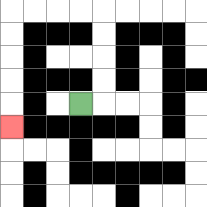{'start': '[3, 4]', 'end': '[0, 5]', 'path_directions': 'R,U,U,U,U,L,L,L,L,D,D,D,D,D', 'path_coordinates': '[[3, 4], [4, 4], [4, 3], [4, 2], [4, 1], [4, 0], [3, 0], [2, 0], [1, 0], [0, 0], [0, 1], [0, 2], [0, 3], [0, 4], [0, 5]]'}